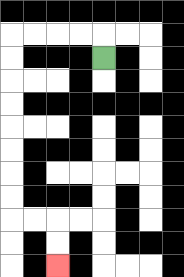{'start': '[4, 2]', 'end': '[2, 11]', 'path_directions': 'U,L,L,L,L,D,D,D,D,D,D,D,D,R,R,D,D', 'path_coordinates': '[[4, 2], [4, 1], [3, 1], [2, 1], [1, 1], [0, 1], [0, 2], [0, 3], [0, 4], [0, 5], [0, 6], [0, 7], [0, 8], [0, 9], [1, 9], [2, 9], [2, 10], [2, 11]]'}